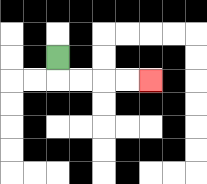{'start': '[2, 2]', 'end': '[6, 3]', 'path_directions': 'D,R,R,R,R', 'path_coordinates': '[[2, 2], [2, 3], [3, 3], [4, 3], [5, 3], [6, 3]]'}